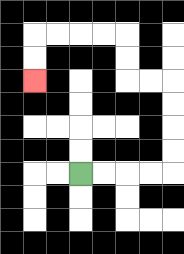{'start': '[3, 7]', 'end': '[1, 3]', 'path_directions': 'R,R,R,R,U,U,U,U,L,L,U,U,L,L,L,L,D,D', 'path_coordinates': '[[3, 7], [4, 7], [5, 7], [6, 7], [7, 7], [7, 6], [7, 5], [7, 4], [7, 3], [6, 3], [5, 3], [5, 2], [5, 1], [4, 1], [3, 1], [2, 1], [1, 1], [1, 2], [1, 3]]'}